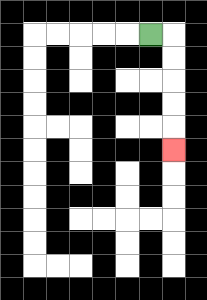{'start': '[6, 1]', 'end': '[7, 6]', 'path_directions': 'R,D,D,D,D,D', 'path_coordinates': '[[6, 1], [7, 1], [7, 2], [7, 3], [7, 4], [7, 5], [7, 6]]'}